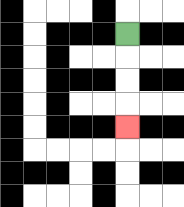{'start': '[5, 1]', 'end': '[5, 5]', 'path_directions': 'D,D,D,D', 'path_coordinates': '[[5, 1], [5, 2], [5, 3], [5, 4], [5, 5]]'}